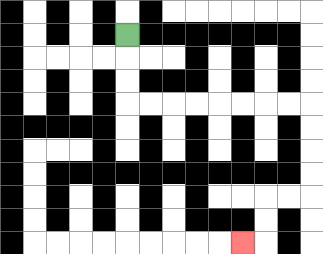{'start': '[5, 1]', 'end': '[10, 10]', 'path_directions': 'D,D,D,R,R,R,R,R,R,R,R,D,D,D,D,L,L,D,D,L', 'path_coordinates': '[[5, 1], [5, 2], [5, 3], [5, 4], [6, 4], [7, 4], [8, 4], [9, 4], [10, 4], [11, 4], [12, 4], [13, 4], [13, 5], [13, 6], [13, 7], [13, 8], [12, 8], [11, 8], [11, 9], [11, 10], [10, 10]]'}